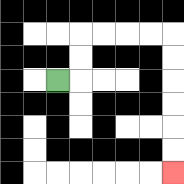{'start': '[2, 3]', 'end': '[7, 7]', 'path_directions': 'R,U,U,R,R,R,R,D,D,D,D,D,D', 'path_coordinates': '[[2, 3], [3, 3], [3, 2], [3, 1], [4, 1], [5, 1], [6, 1], [7, 1], [7, 2], [7, 3], [7, 4], [7, 5], [7, 6], [7, 7]]'}